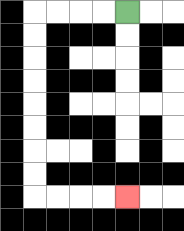{'start': '[5, 0]', 'end': '[5, 8]', 'path_directions': 'L,L,L,L,D,D,D,D,D,D,D,D,R,R,R,R', 'path_coordinates': '[[5, 0], [4, 0], [3, 0], [2, 0], [1, 0], [1, 1], [1, 2], [1, 3], [1, 4], [1, 5], [1, 6], [1, 7], [1, 8], [2, 8], [3, 8], [4, 8], [5, 8]]'}